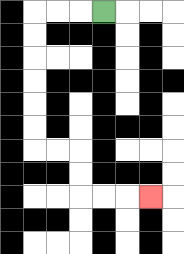{'start': '[4, 0]', 'end': '[6, 8]', 'path_directions': 'L,L,L,D,D,D,D,D,D,R,R,D,D,R,R,R', 'path_coordinates': '[[4, 0], [3, 0], [2, 0], [1, 0], [1, 1], [1, 2], [1, 3], [1, 4], [1, 5], [1, 6], [2, 6], [3, 6], [3, 7], [3, 8], [4, 8], [5, 8], [6, 8]]'}